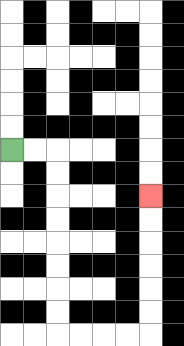{'start': '[0, 6]', 'end': '[6, 8]', 'path_directions': 'R,R,D,D,D,D,D,D,D,D,R,R,R,R,U,U,U,U,U,U', 'path_coordinates': '[[0, 6], [1, 6], [2, 6], [2, 7], [2, 8], [2, 9], [2, 10], [2, 11], [2, 12], [2, 13], [2, 14], [3, 14], [4, 14], [5, 14], [6, 14], [6, 13], [6, 12], [6, 11], [6, 10], [6, 9], [6, 8]]'}